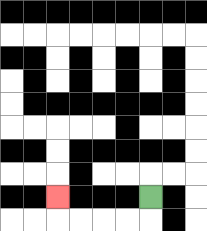{'start': '[6, 8]', 'end': '[2, 8]', 'path_directions': 'D,L,L,L,L,U', 'path_coordinates': '[[6, 8], [6, 9], [5, 9], [4, 9], [3, 9], [2, 9], [2, 8]]'}